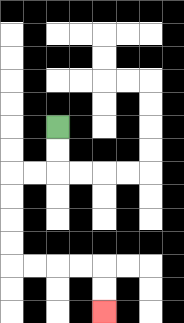{'start': '[2, 5]', 'end': '[4, 13]', 'path_directions': 'D,D,L,L,D,D,D,D,R,R,R,R,D,D', 'path_coordinates': '[[2, 5], [2, 6], [2, 7], [1, 7], [0, 7], [0, 8], [0, 9], [0, 10], [0, 11], [1, 11], [2, 11], [3, 11], [4, 11], [4, 12], [4, 13]]'}